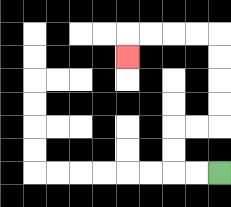{'start': '[9, 7]', 'end': '[5, 2]', 'path_directions': 'L,L,U,U,R,R,U,U,U,U,L,L,L,L,D', 'path_coordinates': '[[9, 7], [8, 7], [7, 7], [7, 6], [7, 5], [8, 5], [9, 5], [9, 4], [9, 3], [9, 2], [9, 1], [8, 1], [7, 1], [6, 1], [5, 1], [5, 2]]'}